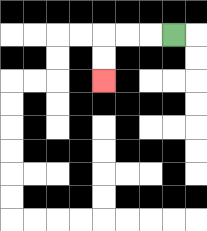{'start': '[7, 1]', 'end': '[4, 3]', 'path_directions': 'L,L,L,D,D', 'path_coordinates': '[[7, 1], [6, 1], [5, 1], [4, 1], [4, 2], [4, 3]]'}